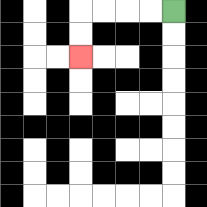{'start': '[7, 0]', 'end': '[3, 2]', 'path_directions': 'L,L,L,L,D,D', 'path_coordinates': '[[7, 0], [6, 0], [5, 0], [4, 0], [3, 0], [3, 1], [3, 2]]'}